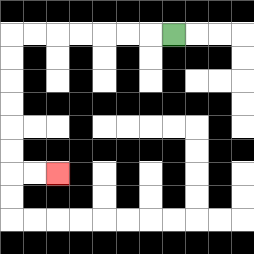{'start': '[7, 1]', 'end': '[2, 7]', 'path_directions': 'L,L,L,L,L,L,L,D,D,D,D,D,D,R,R', 'path_coordinates': '[[7, 1], [6, 1], [5, 1], [4, 1], [3, 1], [2, 1], [1, 1], [0, 1], [0, 2], [0, 3], [0, 4], [0, 5], [0, 6], [0, 7], [1, 7], [2, 7]]'}